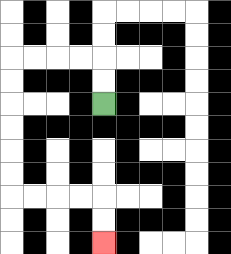{'start': '[4, 4]', 'end': '[4, 10]', 'path_directions': 'U,U,L,L,L,L,D,D,D,D,D,D,R,R,R,R,D,D', 'path_coordinates': '[[4, 4], [4, 3], [4, 2], [3, 2], [2, 2], [1, 2], [0, 2], [0, 3], [0, 4], [0, 5], [0, 6], [0, 7], [0, 8], [1, 8], [2, 8], [3, 8], [4, 8], [4, 9], [4, 10]]'}